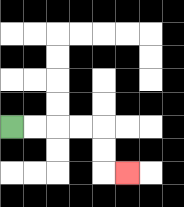{'start': '[0, 5]', 'end': '[5, 7]', 'path_directions': 'R,R,R,R,D,D,R', 'path_coordinates': '[[0, 5], [1, 5], [2, 5], [3, 5], [4, 5], [4, 6], [4, 7], [5, 7]]'}